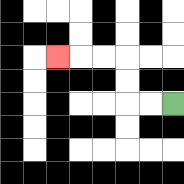{'start': '[7, 4]', 'end': '[2, 2]', 'path_directions': 'L,L,U,U,L,L,L', 'path_coordinates': '[[7, 4], [6, 4], [5, 4], [5, 3], [5, 2], [4, 2], [3, 2], [2, 2]]'}